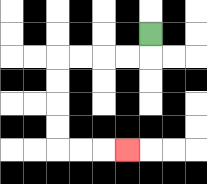{'start': '[6, 1]', 'end': '[5, 6]', 'path_directions': 'D,L,L,L,L,D,D,D,D,R,R,R', 'path_coordinates': '[[6, 1], [6, 2], [5, 2], [4, 2], [3, 2], [2, 2], [2, 3], [2, 4], [2, 5], [2, 6], [3, 6], [4, 6], [5, 6]]'}